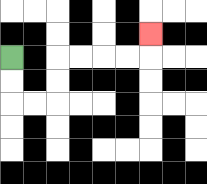{'start': '[0, 2]', 'end': '[6, 1]', 'path_directions': 'D,D,R,R,U,U,R,R,R,R,U', 'path_coordinates': '[[0, 2], [0, 3], [0, 4], [1, 4], [2, 4], [2, 3], [2, 2], [3, 2], [4, 2], [5, 2], [6, 2], [6, 1]]'}